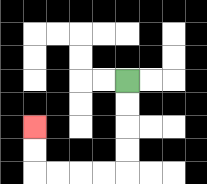{'start': '[5, 3]', 'end': '[1, 5]', 'path_directions': 'D,D,D,D,L,L,L,L,U,U', 'path_coordinates': '[[5, 3], [5, 4], [5, 5], [5, 6], [5, 7], [4, 7], [3, 7], [2, 7], [1, 7], [1, 6], [1, 5]]'}